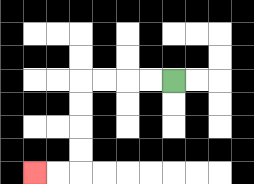{'start': '[7, 3]', 'end': '[1, 7]', 'path_directions': 'L,L,L,L,D,D,D,D,L,L', 'path_coordinates': '[[7, 3], [6, 3], [5, 3], [4, 3], [3, 3], [3, 4], [3, 5], [3, 6], [3, 7], [2, 7], [1, 7]]'}